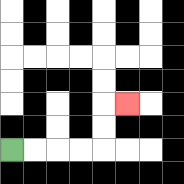{'start': '[0, 6]', 'end': '[5, 4]', 'path_directions': 'R,R,R,R,U,U,R', 'path_coordinates': '[[0, 6], [1, 6], [2, 6], [3, 6], [4, 6], [4, 5], [4, 4], [5, 4]]'}